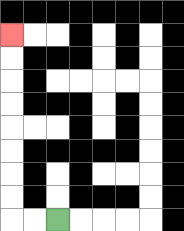{'start': '[2, 9]', 'end': '[0, 1]', 'path_directions': 'L,L,U,U,U,U,U,U,U,U', 'path_coordinates': '[[2, 9], [1, 9], [0, 9], [0, 8], [0, 7], [0, 6], [0, 5], [0, 4], [0, 3], [0, 2], [0, 1]]'}